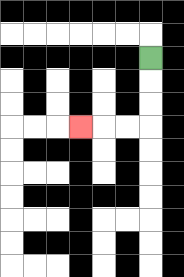{'start': '[6, 2]', 'end': '[3, 5]', 'path_directions': 'D,D,D,L,L,L', 'path_coordinates': '[[6, 2], [6, 3], [6, 4], [6, 5], [5, 5], [4, 5], [3, 5]]'}